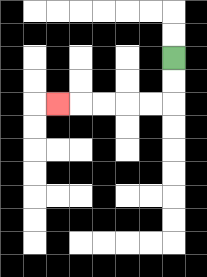{'start': '[7, 2]', 'end': '[2, 4]', 'path_directions': 'D,D,L,L,L,L,L', 'path_coordinates': '[[7, 2], [7, 3], [7, 4], [6, 4], [5, 4], [4, 4], [3, 4], [2, 4]]'}